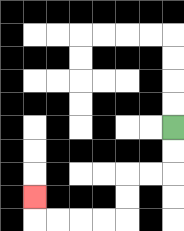{'start': '[7, 5]', 'end': '[1, 8]', 'path_directions': 'D,D,L,L,D,D,L,L,L,L,U', 'path_coordinates': '[[7, 5], [7, 6], [7, 7], [6, 7], [5, 7], [5, 8], [5, 9], [4, 9], [3, 9], [2, 9], [1, 9], [1, 8]]'}